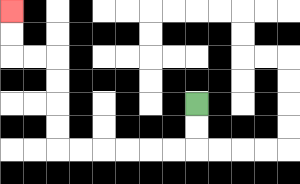{'start': '[8, 4]', 'end': '[0, 0]', 'path_directions': 'D,D,L,L,L,L,L,L,U,U,U,U,L,L,U,U', 'path_coordinates': '[[8, 4], [8, 5], [8, 6], [7, 6], [6, 6], [5, 6], [4, 6], [3, 6], [2, 6], [2, 5], [2, 4], [2, 3], [2, 2], [1, 2], [0, 2], [0, 1], [0, 0]]'}